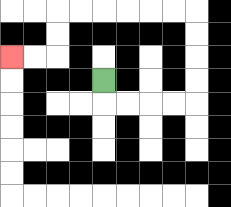{'start': '[4, 3]', 'end': '[0, 2]', 'path_directions': 'D,R,R,R,R,U,U,U,U,L,L,L,L,L,L,D,D,L,L', 'path_coordinates': '[[4, 3], [4, 4], [5, 4], [6, 4], [7, 4], [8, 4], [8, 3], [8, 2], [8, 1], [8, 0], [7, 0], [6, 0], [5, 0], [4, 0], [3, 0], [2, 0], [2, 1], [2, 2], [1, 2], [0, 2]]'}